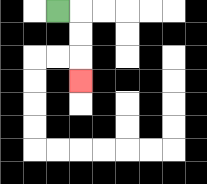{'start': '[2, 0]', 'end': '[3, 3]', 'path_directions': 'R,D,D,D', 'path_coordinates': '[[2, 0], [3, 0], [3, 1], [3, 2], [3, 3]]'}